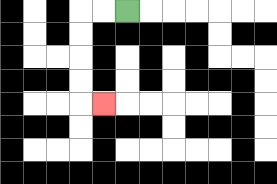{'start': '[5, 0]', 'end': '[4, 4]', 'path_directions': 'L,L,D,D,D,D,R', 'path_coordinates': '[[5, 0], [4, 0], [3, 0], [3, 1], [3, 2], [3, 3], [3, 4], [4, 4]]'}